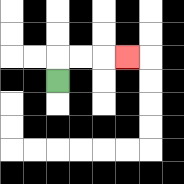{'start': '[2, 3]', 'end': '[5, 2]', 'path_directions': 'U,R,R,R', 'path_coordinates': '[[2, 3], [2, 2], [3, 2], [4, 2], [5, 2]]'}